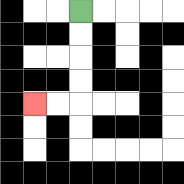{'start': '[3, 0]', 'end': '[1, 4]', 'path_directions': 'D,D,D,D,L,L', 'path_coordinates': '[[3, 0], [3, 1], [3, 2], [3, 3], [3, 4], [2, 4], [1, 4]]'}